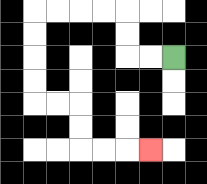{'start': '[7, 2]', 'end': '[6, 6]', 'path_directions': 'L,L,U,U,L,L,L,L,D,D,D,D,R,R,D,D,R,R,R', 'path_coordinates': '[[7, 2], [6, 2], [5, 2], [5, 1], [5, 0], [4, 0], [3, 0], [2, 0], [1, 0], [1, 1], [1, 2], [1, 3], [1, 4], [2, 4], [3, 4], [3, 5], [3, 6], [4, 6], [5, 6], [6, 6]]'}